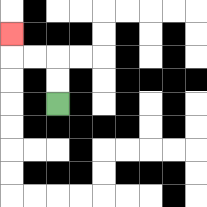{'start': '[2, 4]', 'end': '[0, 1]', 'path_directions': 'U,U,L,L,U', 'path_coordinates': '[[2, 4], [2, 3], [2, 2], [1, 2], [0, 2], [0, 1]]'}